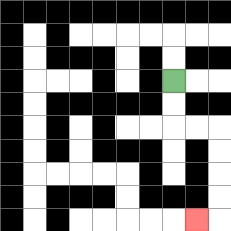{'start': '[7, 3]', 'end': '[8, 9]', 'path_directions': 'D,D,R,R,D,D,D,D,L', 'path_coordinates': '[[7, 3], [7, 4], [7, 5], [8, 5], [9, 5], [9, 6], [9, 7], [9, 8], [9, 9], [8, 9]]'}